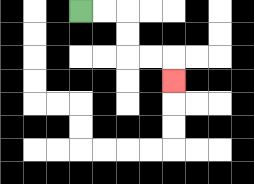{'start': '[3, 0]', 'end': '[7, 3]', 'path_directions': 'R,R,D,D,R,R,D', 'path_coordinates': '[[3, 0], [4, 0], [5, 0], [5, 1], [5, 2], [6, 2], [7, 2], [7, 3]]'}